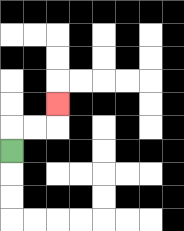{'start': '[0, 6]', 'end': '[2, 4]', 'path_directions': 'U,R,R,U', 'path_coordinates': '[[0, 6], [0, 5], [1, 5], [2, 5], [2, 4]]'}